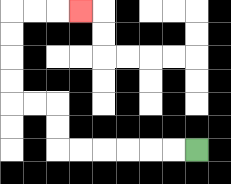{'start': '[8, 6]', 'end': '[3, 0]', 'path_directions': 'L,L,L,L,L,L,U,U,L,L,U,U,U,U,R,R,R', 'path_coordinates': '[[8, 6], [7, 6], [6, 6], [5, 6], [4, 6], [3, 6], [2, 6], [2, 5], [2, 4], [1, 4], [0, 4], [0, 3], [0, 2], [0, 1], [0, 0], [1, 0], [2, 0], [3, 0]]'}